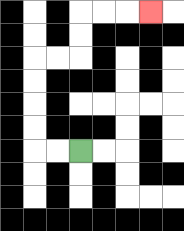{'start': '[3, 6]', 'end': '[6, 0]', 'path_directions': 'L,L,U,U,U,U,R,R,U,U,R,R,R', 'path_coordinates': '[[3, 6], [2, 6], [1, 6], [1, 5], [1, 4], [1, 3], [1, 2], [2, 2], [3, 2], [3, 1], [3, 0], [4, 0], [5, 0], [6, 0]]'}